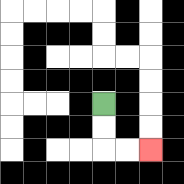{'start': '[4, 4]', 'end': '[6, 6]', 'path_directions': 'D,D,R,R', 'path_coordinates': '[[4, 4], [4, 5], [4, 6], [5, 6], [6, 6]]'}